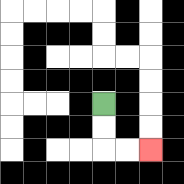{'start': '[4, 4]', 'end': '[6, 6]', 'path_directions': 'D,D,R,R', 'path_coordinates': '[[4, 4], [4, 5], [4, 6], [5, 6], [6, 6]]'}